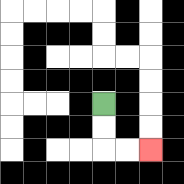{'start': '[4, 4]', 'end': '[6, 6]', 'path_directions': 'D,D,R,R', 'path_coordinates': '[[4, 4], [4, 5], [4, 6], [5, 6], [6, 6]]'}